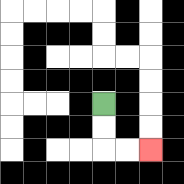{'start': '[4, 4]', 'end': '[6, 6]', 'path_directions': 'D,D,R,R', 'path_coordinates': '[[4, 4], [4, 5], [4, 6], [5, 6], [6, 6]]'}